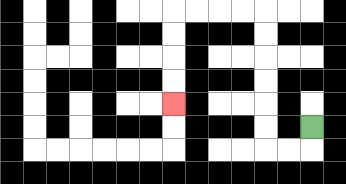{'start': '[13, 5]', 'end': '[7, 4]', 'path_directions': 'D,L,L,U,U,U,U,U,U,L,L,L,L,D,D,D,D', 'path_coordinates': '[[13, 5], [13, 6], [12, 6], [11, 6], [11, 5], [11, 4], [11, 3], [11, 2], [11, 1], [11, 0], [10, 0], [9, 0], [8, 0], [7, 0], [7, 1], [7, 2], [7, 3], [7, 4]]'}